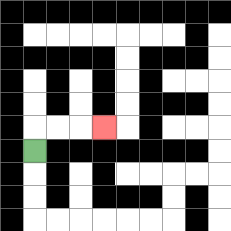{'start': '[1, 6]', 'end': '[4, 5]', 'path_directions': 'U,R,R,R', 'path_coordinates': '[[1, 6], [1, 5], [2, 5], [3, 5], [4, 5]]'}